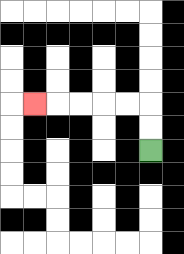{'start': '[6, 6]', 'end': '[1, 4]', 'path_directions': 'U,U,L,L,L,L,L', 'path_coordinates': '[[6, 6], [6, 5], [6, 4], [5, 4], [4, 4], [3, 4], [2, 4], [1, 4]]'}